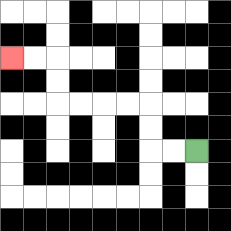{'start': '[8, 6]', 'end': '[0, 2]', 'path_directions': 'L,L,U,U,L,L,L,L,U,U,L,L', 'path_coordinates': '[[8, 6], [7, 6], [6, 6], [6, 5], [6, 4], [5, 4], [4, 4], [3, 4], [2, 4], [2, 3], [2, 2], [1, 2], [0, 2]]'}